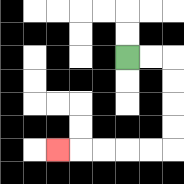{'start': '[5, 2]', 'end': '[2, 6]', 'path_directions': 'R,R,D,D,D,D,L,L,L,L,L', 'path_coordinates': '[[5, 2], [6, 2], [7, 2], [7, 3], [7, 4], [7, 5], [7, 6], [6, 6], [5, 6], [4, 6], [3, 6], [2, 6]]'}